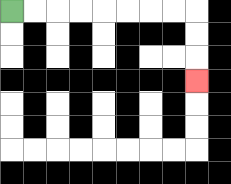{'start': '[0, 0]', 'end': '[8, 3]', 'path_directions': 'R,R,R,R,R,R,R,R,D,D,D', 'path_coordinates': '[[0, 0], [1, 0], [2, 0], [3, 0], [4, 0], [5, 0], [6, 0], [7, 0], [8, 0], [8, 1], [8, 2], [8, 3]]'}